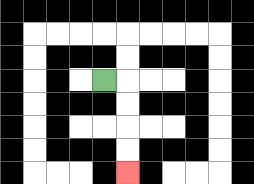{'start': '[4, 3]', 'end': '[5, 7]', 'path_directions': 'R,D,D,D,D', 'path_coordinates': '[[4, 3], [5, 3], [5, 4], [5, 5], [5, 6], [5, 7]]'}